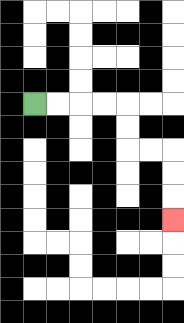{'start': '[1, 4]', 'end': '[7, 9]', 'path_directions': 'R,R,R,R,D,D,R,R,D,D,D', 'path_coordinates': '[[1, 4], [2, 4], [3, 4], [4, 4], [5, 4], [5, 5], [5, 6], [6, 6], [7, 6], [7, 7], [7, 8], [7, 9]]'}